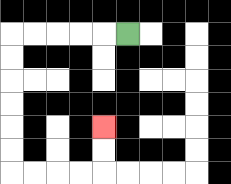{'start': '[5, 1]', 'end': '[4, 5]', 'path_directions': 'L,L,L,L,L,D,D,D,D,D,D,R,R,R,R,U,U', 'path_coordinates': '[[5, 1], [4, 1], [3, 1], [2, 1], [1, 1], [0, 1], [0, 2], [0, 3], [0, 4], [0, 5], [0, 6], [0, 7], [1, 7], [2, 7], [3, 7], [4, 7], [4, 6], [4, 5]]'}